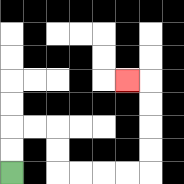{'start': '[0, 7]', 'end': '[5, 3]', 'path_directions': 'U,U,R,R,D,D,R,R,R,R,U,U,U,U,L', 'path_coordinates': '[[0, 7], [0, 6], [0, 5], [1, 5], [2, 5], [2, 6], [2, 7], [3, 7], [4, 7], [5, 7], [6, 7], [6, 6], [6, 5], [6, 4], [6, 3], [5, 3]]'}